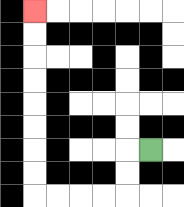{'start': '[6, 6]', 'end': '[1, 0]', 'path_directions': 'L,D,D,L,L,L,L,U,U,U,U,U,U,U,U', 'path_coordinates': '[[6, 6], [5, 6], [5, 7], [5, 8], [4, 8], [3, 8], [2, 8], [1, 8], [1, 7], [1, 6], [1, 5], [1, 4], [1, 3], [1, 2], [1, 1], [1, 0]]'}